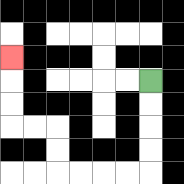{'start': '[6, 3]', 'end': '[0, 2]', 'path_directions': 'D,D,D,D,L,L,L,L,U,U,L,L,U,U,U', 'path_coordinates': '[[6, 3], [6, 4], [6, 5], [6, 6], [6, 7], [5, 7], [4, 7], [3, 7], [2, 7], [2, 6], [2, 5], [1, 5], [0, 5], [0, 4], [0, 3], [0, 2]]'}